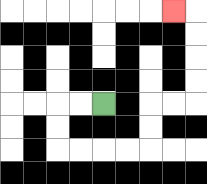{'start': '[4, 4]', 'end': '[7, 0]', 'path_directions': 'L,L,D,D,R,R,R,R,U,U,R,R,U,U,U,U,L', 'path_coordinates': '[[4, 4], [3, 4], [2, 4], [2, 5], [2, 6], [3, 6], [4, 6], [5, 6], [6, 6], [6, 5], [6, 4], [7, 4], [8, 4], [8, 3], [8, 2], [8, 1], [8, 0], [7, 0]]'}